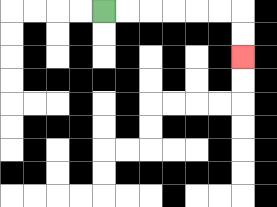{'start': '[4, 0]', 'end': '[10, 2]', 'path_directions': 'R,R,R,R,R,R,D,D', 'path_coordinates': '[[4, 0], [5, 0], [6, 0], [7, 0], [8, 0], [9, 0], [10, 0], [10, 1], [10, 2]]'}